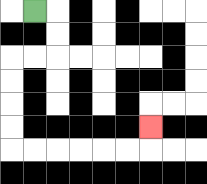{'start': '[1, 0]', 'end': '[6, 5]', 'path_directions': 'R,D,D,L,L,D,D,D,D,R,R,R,R,R,R,U', 'path_coordinates': '[[1, 0], [2, 0], [2, 1], [2, 2], [1, 2], [0, 2], [0, 3], [0, 4], [0, 5], [0, 6], [1, 6], [2, 6], [3, 6], [4, 6], [5, 6], [6, 6], [6, 5]]'}